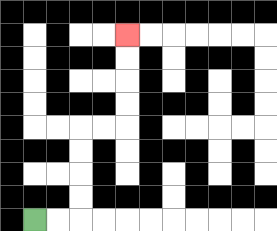{'start': '[1, 9]', 'end': '[5, 1]', 'path_directions': 'R,R,U,U,U,U,R,R,U,U,U,U', 'path_coordinates': '[[1, 9], [2, 9], [3, 9], [3, 8], [3, 7], [3, 6], [3, 5], [4, 5], [5, 5], [5, 4], [5, 3], [5, 2], [5, 1]]'}